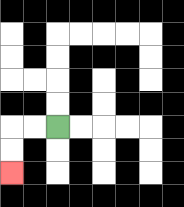{'start': '[2, 5]', 'end': '[0, 7]', 'path_directions': 'L,L,D,D', 'path_coordinates': '[[2, 5], [1, 5], [0, 5], [0, 6], [0, 7]]'}